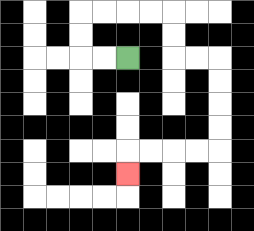{'start': '[5, 2]', 'end': '[5, 7]', 'path_directions': 'L,L,U,U,R,R,R,R,D,D,R,R,D,D,D,D,L,L,L,L,D', 'path_coordinates': '[[5, 2], [4, 2], [3, 2], [3, 1], [3, 0], [4, 0], [5, 0], [6, 0], [7, 0], [7, 1], [7, 2], [8, 2], [9, 2], [9, 3], [9, 4], [9, 5], [9, 6], [8, 6], [7, 6], [6, 6], [5, 6], [5, 7]]'}